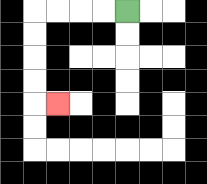{'start': '[5, 0]', 'end': '[2, 4]', 'path_directions': 'L,L,L,L,D,D,D,D,R', 'path_coordinates': '[[5, 0], [4, 0], [3, 0], [2, 0], [1, 0], [1, 1], [1, 2], [1, 3], [1, 4], [2, 4]]'}